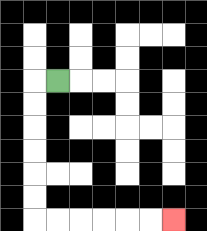{'start': '[2, 3]', 'end': '[7, 9]', 'path_directions': 'L,D,D,D,D,D,D,R,R,R,R,R,R', 'path_coordinates': '[[2, 3], [1, 3], [1, 4], [1, 5], [1, 6], [1, 7], [1, 8], [1, 9], [2, 9], [3, 9], [4, 9], [5, 9], [6, 9], [7, 9]]'}